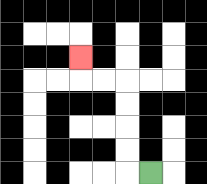{'start': '[6, 7]', 'end': '[3, 2]', 'path_directions': 'L,U,U,U,U,L,L,U', 'path_coordinates': '[[6, 7], [5, 7], [5, 6], [5, 5], [5, 4], [5, 3], [4, 3], [3, 3], [3, 2]]'}